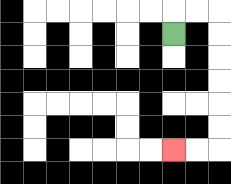{'start': '[7, 1]', 'end': '[7, 6]', 'path_directions': 'U,R,R,D,D,D,D,D,D,L,L', 'path_coordinates': '[[7, 1], [7, 0], [8, 0], [9, 0], [9, 1], [9, 2], [9, 3], [9, 4], [9, 5], [9, 6], [8, 6], [7, 6]]'}